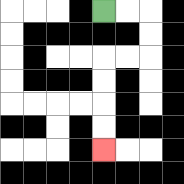{'start': '[4, 0]', 'end': '[4, 6]', 'path_directions': 'R,R,D,D,L,L,D,D,D,D', 'path_coordinates': '[[4, 0], [5, 0], [6, 0], [6, 1], [6, 2], [5, 2], [4, 2], [4, 3], [4, 4], [4, 5], [4, 6]]'}